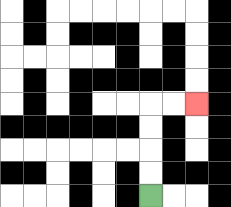{'start': '[6, 8]', 'end': '[8, 4]', 'path_directions': 'U,U,U,U,R,R', 'path_coordinates': '[[6, 8], [6, 7], [6, 6], [6, 5], [6, 4], [7, 4], [8, 4]]'}